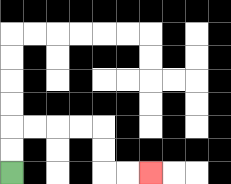{'start': '[0, 7]', 'end': '[6, 7]', 'path_directions': 'U,U,R,R,R,R,D,D,R,R', 'path_coordinates': '[[0, 7], [0, 6], [0, 5], [1, 5], [2, 5], [3, 5], [4, 5], [4, 6], [4, 7], [5, 7], [6, 7]]'}